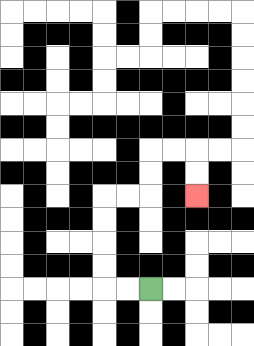{'start': '[6, 12]', 'end': '[8, 8]', 'path_directions': 'L,L,U,U,U,U,R,R,U,U,R,R,D,D', 'path_coordinates': '[[6, 12], [5, 12], [4, 12], [4, 11], [4, 10], [4, 9], [4, 8], [5, 8], [6, 8], [6, 7], [6, 6], [7, 6], [8, 6], [8, 7], [8, 8]]'}